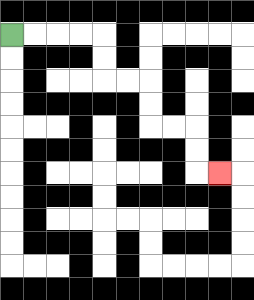{'start': '[0, 1]', 'end': '[9, 7]', 'path_directions': 'R,R,R,R,D,D,R,R,D,D,R,R,D,D,R', 'path_coordinates': '[[0, 1], [1, 1], [2, 1], [3, 1], [4, 1], [4, 2], [4, 3], [5, 3], [6, 3], [6, 4], [6, 5], [7, 5], [8, 5], [8, 6], [8, 7], [9, 7]]'}